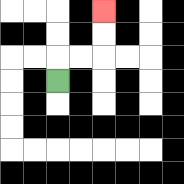{'start': '[2, 3]', 'end': '[4, 0]', 'path_directions': 'U,R,R,U,U', 'path_coordinates': '[[2, 3], [2, 2], [3, 2], [4, 2], [4, 1], [4, 0]]'}